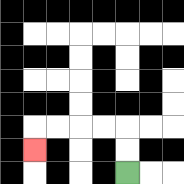{'start': '[5, 7]', 'end': '[1, 6]', 'path_directions': 'U,U,L,L,L,L,D', 'path_coordinates': '[[5, 7], [5, 6], [5, 5], [4, 5], [3, 5], [2, 5], [1, 5], [1, 6]]'}